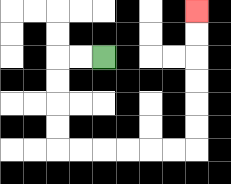{'start': '[4, 2]', 'end': '[8, 0]', 'path_directions': 'L,L,D,D,D,D,R,R,R,R,R,R,U,U,U,U,U,U', 'path_coordinates': '[[4, 2], [3, 2], [2, 2], [2, 3], [2, 4], [2, 5], [2, 6], [3, 6], [4, 6], [5, 6], [6, 6], [7, 6], [8, 6], [8, 5], [8, 4], [8, 3], [8, 2], [8, 1], [8, 0]]'}